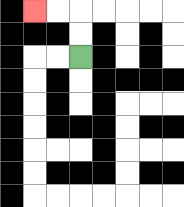{'start': '[3, 2]', 'end': '[1, 0]', 'path_directions': 'U,U,L,L', 'path_coordinates': '[[3, 2], [3, 1], [3, 0], [2, 0], [1, 0]]'}